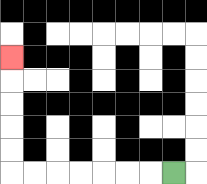{'start': '[7, 7]', 'end': '[0, 2]', 'path_directions': 'L,L,L,L,L,L,L,U,U,U,U,U', 'path_coordinates': '[[7, 7], [6, 7], [5, 7], [4, 7], [3, 7], [2, 7], [1, 7], [0, 7], [0, 6], [0, 5], [0, 4], [0, 3], [0, 2]]'}